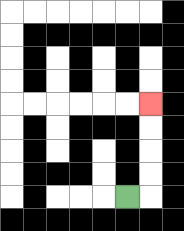{'start': '[5, 8]', 'end': '[6, 4]', 'path_directions': 'R,U,U,U,U', 'path_coordinates': '[[5, 8], [6, 8], [6, 7], [6, 6], [6, 5], [6, 4]]'}